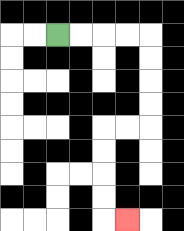{'start': '[2, 1]', 'end': '[5, 9]', 'path_directions': 'R,R,R,R,D,D,D,D,L,L,D,D,D,D,R', 'path_coordinates': '[[2, 1], [3, 1], [4, 1], [5, 1], [6, 1], [6, 2], [6, 3], [6, 4], [6, 5], [5, 5], [4, 5], [4, 6], [4, 7], [4, 8], [4, 9], [5, 9]]'}